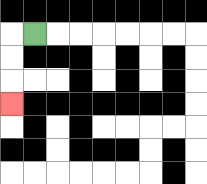{'start': '[1, 1]', 'end': '[0, 4]', 'path_directions': 'L,D,D,D', 'path_coordinates': '[[1, 1], [0, 1], [0, 2], [0, 3], [0, 4]]'}